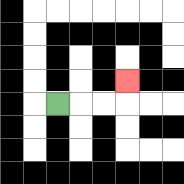{'start': '[2, 4]', 'end': '[5, 3]', 'path_directions': 'R,R,R,U', 'path_coordinates': '[[2, 4], [3, 4], [4, 4], [5, 4], [5, 3]]'}